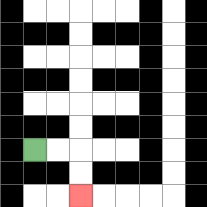{'start': '[1, 6]', 'end': '[3, 8]', 'path_directions': 'R,R,D,D', 'path_coordinates': '[[1, 6], [2, 6], [3, 6], [3, 7], [3, 8]]'}